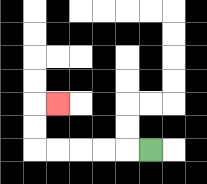{'start': '[6, 6]', 'end': '[2, 4]', 'path_directions': 'L,L,L,L,L,U,U,R', 'path_coordinates': '[[6, 6], [5, 6], [4, 6], [3, 6], [2, 6], [1, 6], [1, 5], [1, 4], [2, 4]]'}